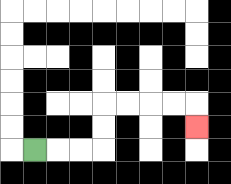{'start': '[1, 6]', 'end': '[8, 5]', 'path_directions': 'R,R,R,U,U,R,R,R,R,D', 'path_coordinates': '[[1, 6], [2, 6], [3, 6], [4, 6], [4, 5], [4, 4], [5, 4], [6, 4], [7, 4], [8, 4], [8, 5]]'}